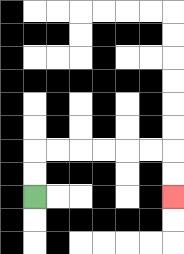{'start': '[1, 8]', 'end': '[7, 8]', 'path_directions': 'U,U,R,R,R,R,R,R,D,D', 'path_coordinates': '[[1, 8], [1, 7], [1, 6], [2, 6], [3, 6], [4, 6], [5, 6], [6, 6], [7, 6], [7, 7], [7, 8]]'}